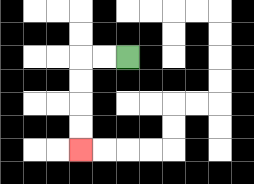{'start': '[5, 2]', 'end': '[3, 6]', 'path_directions': 'L,L,D,D,D,D', 'path_coordinates': '[[5, 2], [4, 2], [3, 2], [3, 3], [3, 4], [3, 5], [3, 6]]'}